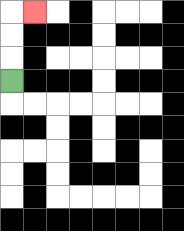{'start': '[0, 3]', 'end': '[1, 0]', 'path_directions': 'U,U,U,R', 'path_coordinates': '[[0, 3], [0, 2], [0, 1], [0, 0], [1, 0]]'}